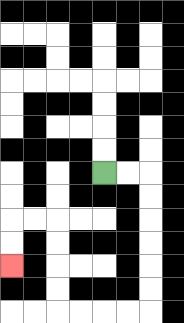{'start': '[4, 7]', 'end': '[0, 11]', 'path_directions': 'R,R,D,D,D,D,D,D,L,L,L,L,U,U,U,U,L,L,D,D', 'path_coordinates': '[[4, 7], [5, 7], [6, 7], [6, 8], [6, 9], [6, 10], [6, 11], [6, 12], [6, 13], [5, 13], [4, 13], [3, 13], [2, 13], [2, 12], [2, 11], [2, 10], [2, 9], [1, 9], [0, 9], [0, 10], [0, 11]]'}